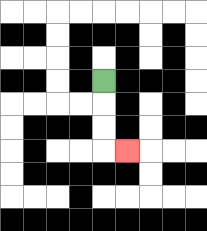{'start': '[4, 3]', 'end': '[5, 6]', 'path_directions': 'D,D,D,R', 'path_coordinates': '[[4, 3], [4, 4], [4, 5], [4, 6], [5, 6]]'}